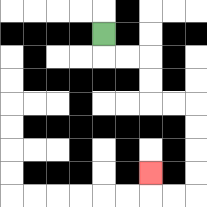{'start': '[4, 1]', 'end': '[6, 7]', 'path_directions': 'D,R,R,D,D,R,R,D,D,D,D,L,L,U', 'path_coordinates': '[[4, 1], [4, 2], [5, 2], [6, 2], [6, 3], [6, 4], [7, 4], [8, 4], [8, 5], [8, 6], [8, 7], [8, 8], [7, 8], [6, 8], [6, 7]]'}